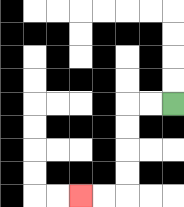{'start': '[7, 4]', 'end': '[3, 8]', 'path_directions': 'L,L,D,D,D,D,L,L', 'path_coordinates': '[[7, 4], [6, 4], [5, 4], [5, 5], [5, 6], [5, 7], [5, 8], [4, 8], [3, 8]]'}